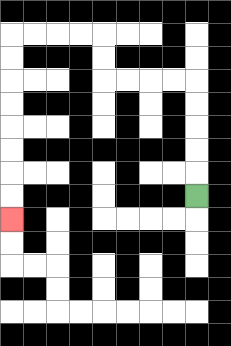{'start': '[8, 8]', 'end': '[0, 9]', 'path_directions': 'U,U,U,U,U,L,L,L,L,U,U,L,L,L,L,D,D,D,D,D,D,D,D', 'path_coordinates': '[[8, 8], [8, 7], [8, 6], [8, 5], [8, 4], [8, 3], [7, 3], [6, 3], [5, 3], [4, 3], [4, 2], [4, 1], [3, 1], [2, 1], [1, 1], [0, 1], [0, 2], [0, 3], [0, 4], [0, 5], [0, 6], [0, 7], [0, 8], [0, 9]]'}